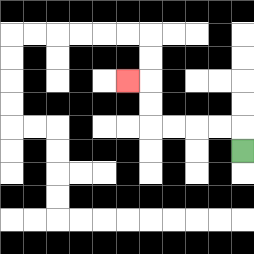{'start': '[10, 6]', 'end': '[5, 3]', 'path_directions': 'U,L,L,L,L,U,U,L', 'path_coordinates': '[[10, 6], [10, 5], [9, 5], [8, 5], [7, 5], [6, 5], [6, 4], [6, 3], [5, 3]]'}